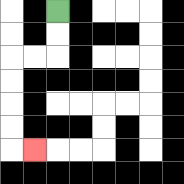{'start': '[2, 0]', 'end': '[1, 6]', 'path_directions': 'D,D,L,L,D,D,D,D,R', 'path_coordinates': '[[2, 0], [2, 1], [2, 2], [1, 2], [0, 2], [0, 3], [0, 4], [0, 5], [0, 6], [1, 6]]'}